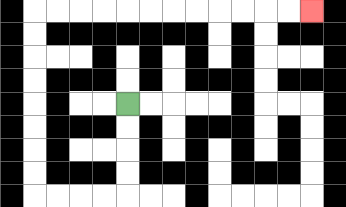{'start': '[5, 4]', 'end': '[13, 0]', 'path_directions': 'D,D,D,D,L,L,L,L,U,U,U,U,U,U,U,U,R,R,R,R,R,R,R,R,R,R,R,R', 'path_coordinates': '[[5, 4], [5, 5], [5, 6], [5, 7], [5, 8], [4, 8], [3, 8], [2, 8], [1, 8], [1, 7], [1, 6], [1, 5], [1, 4], [1, 3], [1, 2], [1, 1], [1, 0], [2, 0], [3, 0], [4, 0], [5, 0], [6, 0], [7, 0], [8, 0], [9, 0], [10, 0], [11, 0], [12, 0], [13, 0]]'}